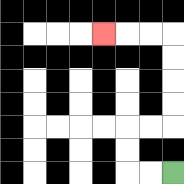{'start': '[7, 7]', 'end': '[4, 1]', 'path_directions': 'L,L,U,U,R,R,U,U,U,U,L,L,L', 'path_coordinates': '[[7, 7], [6, 7], [5, 7], [5, 6], [5, 5], [6, 5], [7, 5], [7, 4], [7, 3], [7, 2], [7, 1], [6, 1], [5, 1], [4, 1]]'}